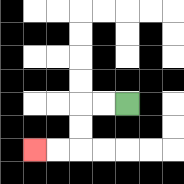{'start': '[5, 4]', 'end': '[1, 6]', 'path_directions': 'L,L,D,D,L,L', 'path_coordinates': '[[5, 4], [4, 4], [3, 4], [3, 5], [3, 6], [2, 6], [1, 6]]'}